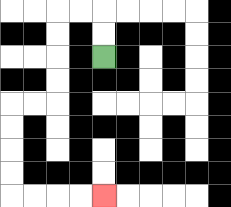{'start': '[4, 2]', 'end': '[4, 8]', 'path_directions': 'U,U,L,L,D,D,D,D,L,L,D,D,D,D,R,R,R,R', 'path_coordinates': '[[4, 2], [4, 1], [4, 0], [3, 0], [2, 0], [2, 1], [2, 2], [2, 3], [2, 4], [1, 4], [0, 4], [0, 5], [0, 6], [0, 7], [0, 8], [1, 8], [2, 8], [3, 8], [4, 8]]'}